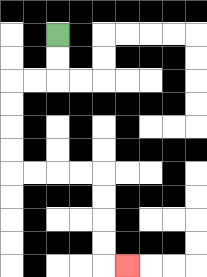{'start': '[2, 1]', 'end': '[5, 11]', 'path_directions': 'D,D,L,L,D,D,D,D,R,R,R,R,D,D,D,D,R', 'path_coordinates': '[[2, 1], [2, 2], [2, 3], [1, 3], [0, 3], [0, 4], [0, 5], [0, 6], [0, 7], [1, 7], [2, 7], [3, 7], [4, 7], [4, 8], [4, 9], [4, 10], [4, 11], [5, 11]]'}